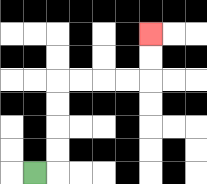{'start': '[1, 7]', 'end': '[6, 1]', 'path_directions': 'R,U,U,U,U,R,R,R,R,U,U', 'path_coordinates': '[[1, 7], [2, 7], [2, 6], [2, 5], [2, 4], [2, 3], [3, 3], [4, 3], [5, 3], [6, 3], [6, 2], [6, 1]]'}